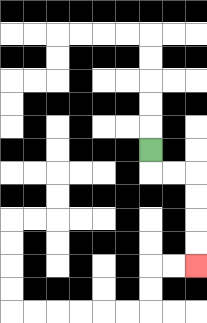{'start': '[6, 6]', 'end': '[8, 11]', 'path_directions': 'D,R,R,D,D,D,D', 'path_coordinates': '[[6, 6], [6, 7], [7, 7], [8, 7], [8, 8], [8, 9], [8, 10], [8, 11]]'}